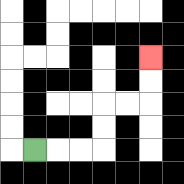{'start': '[1, 6]', 'end': '[6, 2]', 'path_directions': 'R,R,R,U,U,R,R,U,U', 'path_coordinates': '[[1, 6], [2, 6], [3, 6], [4, 6], [4, 5], [4, 4], [5, 4], [6, 4], [6, 3], [6, 2]]'}